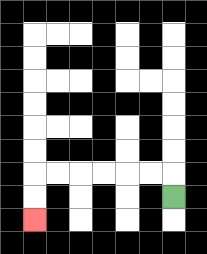{'start': '[7, 8]', 'end': '[1, 9]', 'path_directions': 'U,L,L,L,L,L,L,D,D', 'path_coordinates': '[[7, 8], [7, 7], [6, 7], [5, 7], [4, 7], [3, 7], [2, 7], [1, 7], [1, 8], [1, 9]]'}